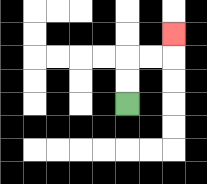{'start': '[5, 4]', 'end': '[7, 1]', 'path_directions': 'U,U,R,R,U', 'path_coordinates': '[[5, 4], [5, 3], [5, 2], [6, 2], [7, 2], [7, 1]]'}